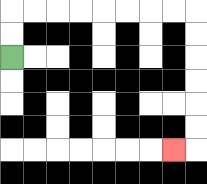{'start': '[0, 2]', 'end': '[7, 6]', 'path_directions': 'U,U,R,R,R,R,R,R,R,R,D,D,D,D,D,D,L', 'path_coordinates': '[[0, 2], [0, 1], [0, 0], [1, 0], [2, 0], [3, 0], [4, 0], [5, 0], [6, 0], [7, 0], [8, 0], [8, 1], [8, 2], [8, 3], [8, 4], [8, 5], [8, 6], [7, 6]]'}